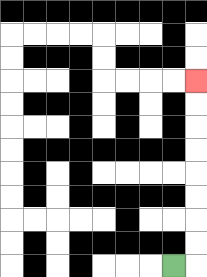{'start': '[7, 11]', 'end': '[8, 3]', 'path_directions': 'R,U,U,U,U,U,U,U,U', 'path_coordinates': '[[7, 11], [8, 11], [8, 10], [8, 9], [8, 8], [8, 7], [8, 6], [8, 5], [8, 4], [8, 3]]'}